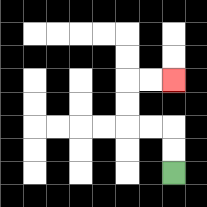{'start': '[7, 7]', 'end': '[7, 3]', 'path_directions': 'U,U,L,L,U,U,R,R', 'path_coordinates': '[[7, 7], [7, 6], [7, 5], [6, 5], [5, 5], [5, 4], [5, 3], [6, 3], [7, 3]]'}